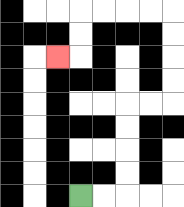{'start': '[3, 8]', 'end': '[2, 2]', 'path_directions': 'R,R,U,U,U,U,R,R,U,U,U,U,L,L,L,L,D,D,L', 'path_coordinates': '[[3, 8], [4, 8], [5, 8], [5, 7], [5, 6], [5, 5], [5, 4], [6, 4], [7, 4], [7, 3], [7, 2], [7, 1], [7, 0], [6, 0], [5, 0], [4, 0], [3, 0], [3, 1], [3, 2], [2, 2]]'}